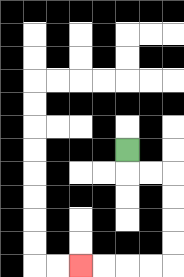{'start': '[5, 6]', 'end': '[3, 11]', 'path_directions': 'D,R,R,D,D,D,D,L,L,L,L', 'path_coordinates': '[[5, 6], [5, 7], [6, 7], [7, 7], [7, 8], [7, 9], [7, 10], [7, 11], [6, 11], [5, 11], [4, 11], [3, 11]]'}